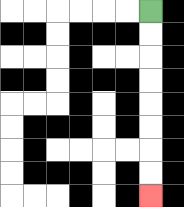{'start': '[6, 0]', 'end': '[6, 8]', 'path_directions': 'D,D,D,D,D,D,D,D', 'path_coordinates': '[[6, 0], [6, 1], [6, 2], [6, 3], [6, 4], [6, 5], [6, 6], [6, 7], [6, 8]]'}